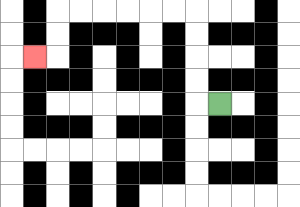{'start': '[9, 4]', 'end': '[1, 2]', 'path_directions': 'L,U,U,U,U,L,L,L,L,L,L,D,D,L', 'path_coordinates': '[[9, 4], [8, 4], [8, 3], [8, 2], [8, 1], [8, 0], [7, 0], [6, 0], [5, 0], [4, 0], [3, 0], [2, 0], [2, 1], [2, 2], [1, 2]]'}